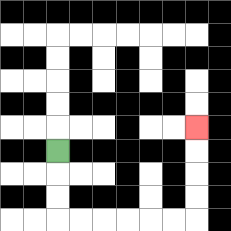{'start': '[2, 6]', 'end': '[8, 5]', 'path_directions': 'D,D,D,R,R,R,R,R,R,U,U,U,U', 'path_coordinates': '[[2, 6], [2, 7], [2, 8], [2, 9], [3, 9], [4, 9], [5, 9], [6, 9], [7, 9], [8, 9], [8, 8], [8, 7], [8, 6], [8, 5]]'}